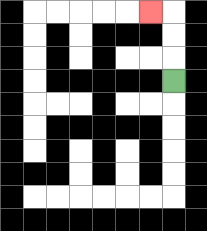{'start': '[7, 3]', 'end': '[6, 0]', 'path_directions': 'U,U,U,L', 'path_coordinates': '[[7, 3], [7, 2], [7, 1], [7, 0], [6, 0]]'}